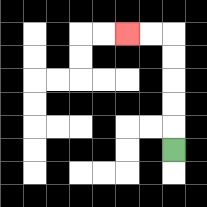{'start': '[7, 6]', 'end': '[5, 1]', 'path_directions': 'U,U,U,U,U,L,L', 'path_coordinates': '[[7, 6], [7, 5], [7, 4], [7, 3], [7, 2], [7, 1], [6, 1], [5, 1]]'}